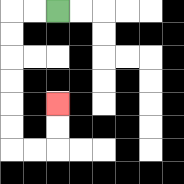{'start': '[2, 0]', 'end': '[2, 4]', 'path_directions': 'L,L,D,D,D,D,D,D,R,R,U,U', 'path_coordinates': '[[2, 0], [1, 0], [0, 0], [0, 1], [0, 2], [0, 3], [0, 4], [0, 5], [0, 6], [1, 6], [2, 6], [2, 5], [2, 4]]'}